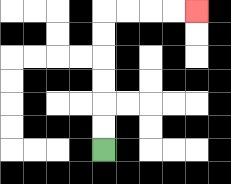{'start': '[4, 6]', 'end': '[8, 0]', 'path_directions': 'U,U,U,U,U,U,R,R,R,R', 'path_coordinates': '[[4, 6], [4, 5], [4, 4], [4, 3], [4, 2], [4, 1], [4, 0], [5, 0], [6, 0], [7, 0], [8, 0]]'}